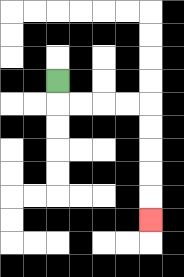{'start': '[2, 3]', 'end': '[6, 9]', 'path_directions': 'D,R,R,R,R,D,D,D,D,D', 'path_coordinates': '[[2, 3], [2, 4], [3, 4], [4, 4], [5, 4], [6, 4], [6, 5], [6, 6], [6, 7], [6, 8], [6, 9]]'}